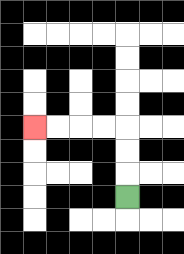{'start': '[5, 8]', 'end': '[1, 5]', 'path_directions': 'U,U,U,L,L,L,L', 'path_coordinates': '[[5, 8], [5, 7], [5, 6], [5, 5], [4, 5], [3, 5], [2, 5], [1, 5]]'}